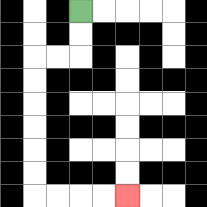{'start': '[3, 0]', 'end': '[5, 8]', 'path_directions': 'D,D,L,L,D,D,D,D,D,D,R,R,R,R', 'path_coordinates': '[[3, 0], [3, 1], [3, 2], [2, 2], [1, 2], [1, 3], [1, 4], [1, 5], [1, 6], [1, 7], [1, 8], [2, 8], [3, 8], [4, 8], [5, 8]]'}